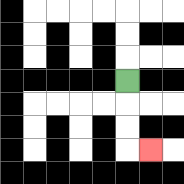{'start': '[5, 3]', 'end': '[6, 6]', 'path_directions': 'D,D,D,R', 'path_coordinates': '[[5, 3], [5, 4], [5, 5], [5, 6], [6, 6]]'}